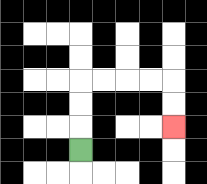{'start': '[3, 6]', 'end': '[7, 5]', 'path_directions': 'U,U,U,R,R,R,R,D,D', 'path_coordinates': '[[3, 6], [3, 5], [3, 4], [3, 3], [4, 3], [5, 3], [6, 3], [7, 3], [7, 4], [7, 5]]'}